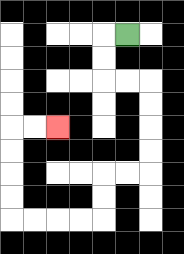{'start': '[5, 1]', 'end': '[2, 5]', 'path_directions': 'L,D,D,R,R,D,D,D,D,L,L,D,D,L,L,L,L,U,U,U,U,R,R', 'path_coordinates': '[[5, 1], [4, 1], [4, 2], [4, 3], [5, 3], [6, 3], [6, 4], [6, 5], [6, 6], [6, 7], [5, 7], [4, 7], [4, 8], [4, 9], [3, 9], [2, 9], [1, 9], [0, 9], [0, 8], [0, 7], [0, 6], [0, 5], [1, 5], [2, 5]]'}